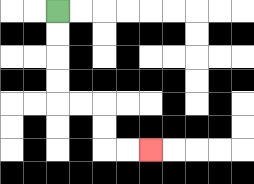{'start': '[2, 0]', 'end': '[6, 6]', 'path_directions': 'D,D,D,D,R,R,D,D,R,R', 'path_coordinates': '[[2, 0], [2, 1], [2, 2], [2, 3], [2, 4], [3, 4], [4, 4], [4, 5], [4, 6], [5, 6], [6, 6]]'}